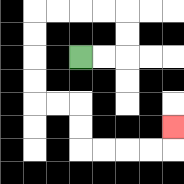{'start': '[3, 2]', 'end': '[7, 5]', 'path_directions': 'R,R,U,U,L,L,L,L,D,D,D,D,R,R,D,D,R,R,R,R,U', 'path_coordinates': '[[3, 2], [4, 2], [5, 2], [5, 1], [5, 0], [4, 0], [3, 0], [2, 0], [1, 0], [1, 1], [1, 2], [1, 3], [1, 4], [2, 4], [3, 4], [3, 5], [3, 6], [4, 6], [5, 6], [6, 6], [7, 6], [7, 5]]'}